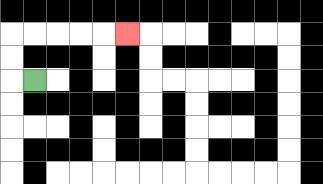{'start': '[1, 3]', 'end': '[5, 1]', 'path_directions': 'L,U,U,R,R,R,R,R', 'path_coordinates': '[[1, 3], [0, 3], [0, 2], [0, 1], [1, 1], [2, 1], [3, 1], [4, 1], [5, 1]]'}